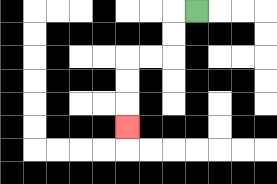{'start': '[8, 0]', 'end': '[5, 5]', 'path_directions': 'L,D,D,L,L,D,D,D', 'path_coordinates': '[[8, 0], [7, 0], [7, 1], [7, 2], [6, 2], [5, 2], [5, 3], [5, 4], [5, 5]]'}